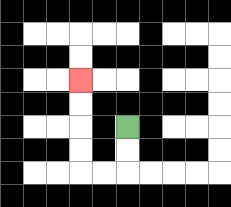{'start': '[5, 5]', 'end': '[3, 3]', 'path_directions': 'D,D,L,L,U,U,U,U', 'path_coordinates': '[[5, 5], [5, 6], [5, 7], [4, 7], [3, 7], [3, 6], [3, 5], [3, 4], [3, 3]]'}